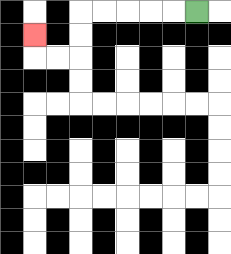{'start': '[8, 0]', 'end': '[1, 1]', 'path_directions': 'L,L,L,L,L,D,D,L,L,U', 'path_coordinates': '[[8, 0], [7, 0], [6, 0], [5, 0], [4, 0], [3, 0], [3, 1], [3, 2], [2, 2], [1, 2], [1, 1]]'}